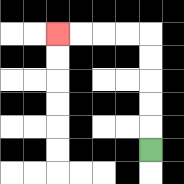{'start': '[6, 6]', 'end': '[2, 1]', 'path_directions': 'U,U,U,U,U,L,L,L,L', 'path_coordinates': '[[6, 6], [6, 5], [6, 4], [6, 3], [6, 2], [6, 1], [5, 1], [4, 1], [3, 1], [2, 1]]'}